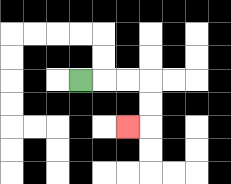{'start': '[3, 3]', 'end': '[5, 5]', 'path_directions': 'R,R,R,D,D,L', 'path_coordinates': '[[3, 3], [4, 3], [5, 3], [6, 3], [6, 4], [6, 5], [5, 5]]'}